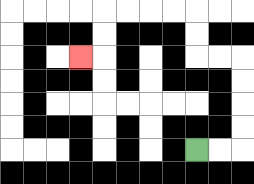{'start': '[8, 6]', 'end': '[3, 2]', 'path_directions': 'R,R,U,U,U,U,L,L,U,U,L,L,L,L,D,D,L', 'path_coordinates': '[[8, 6], [9, 6], [10, 6], [10, 5], [10, 4], [10, 3], [10, 2], [9, 2], [8, 2], [8, 1], [8, 0], [7, 0], [6, 0], [5, 0], [4, 0], [4, 1], [4, 2], [3, 2]]'}